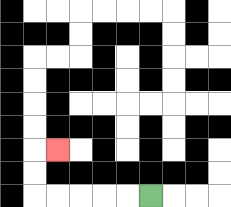{'start': '[6, 8]', 'end': '[2, 6]', 'path_directions': 'L,L,L,L,L,U,U,R', 'path_coordinates': '[[6, 8], [5, 8], [4, 8], [3, 8], [2, 8], [1, 8], [1, 7], [1, 6], [2, 6]]'}